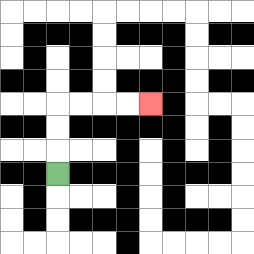{'start': '[2, 7]', 'end': '[6, 4]', 'path_directions': 'U,U,U,R,R,R,R', 'path_coordinates': '[[2, 7], [2, 6], [2, 5], [2, 4], [3, 4], [4, 4], [5, 4], [6, 4]]'}